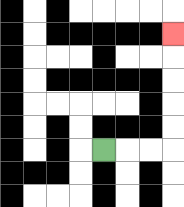{'start': '[4, 6]', 'end': '[7, 1]', 'path_directions': 'R,R,R,U,U,U,U,U', 'path_coordinates': '[[4, 6], [5, 6], [6, 6], [7, 6], [7, 5], [7, 4], [7, 3], [7, 2], [7, 1]]'}